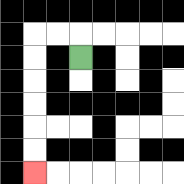{'start': '[3, 2]', 'end': '[1, 7]', 'path_directions': 'U,L,L,D,D,D,D,D,D', 'path_coordinates': '[[3, 2], [3, 1], [2, 1], [1, 1], [1, 2], [1, 3], [1, 4], [1, 5], [1, 6], [1, 7]]'}